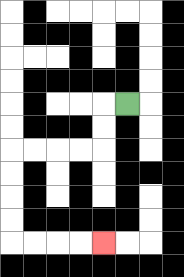{'start': '[5, 4]', 'end': '[4, 10]', 'path_directions': 'L,D,D,L,L,L,L,D,D,D,D,R,R,R,R', 'path_coordinates': '[[5, 4], [4, 4], [4, 5], [4, 6], [3, 6], [2, 6], [1, 6], [0, 6], [0, 7], [0, 8], [0, 9], [0, 10], [1, 10], [2, 10], [3, 10], [4, 10]]'}